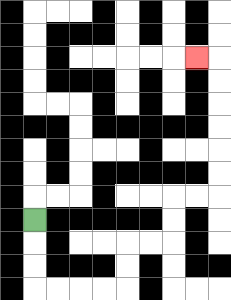{'start': '[1, 9]', 'end': '[8, 2]', 'path_directions': 'D,D,D,R,R,R,R,U,U,R,R,U,U,R,R,U,U,U,U,U,U,L', 'path_coordinates': '[[1, 9], [1, 10], [1, 11], [1, 12], [2, 12], [3, 12], [4, 12], [5, 12], [5, 11], [5, 10], [6, 10], [7, 10], [7, 9], [7, 8], [8, 8], [9, 8], [9, 7], [9, 6], [9, 5], [9, 4], [9, 3], [9, 2], [8, 2]]'}